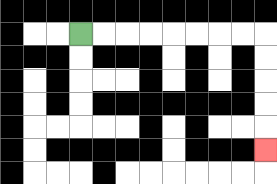{'start': '[3, 1]', 'end': '[11, 6]', 'path_directions': 'R,R,R,R,R,R,R,R,D,D,D,D,D', 'path_coordinates': '[[3, 1], [4, 1], [5, 1], [6, 1], [7, 1], [8, 1], [9, 1], [10, 1], [11, 1], [11, 2], [11, 3], [11, 4], [11, 5], [11, 6]]'}